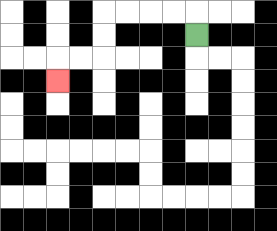{'start': '[8, 1]', 'end': '[2, 3]', 'path_directions': 'U,L,L,L,L,D,D,L,L,D', 'path_coordinates': '[[8, 1], [8, 0], [7, 0], [6, 0], [5, 0], [4, 0], [4, 1], [4, 2], [3, 2], [2, 2], [2, 3]]'}